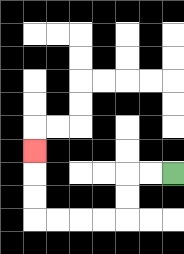{'start': '[7, 7]', 'end': '[1, 6]', 'path_directions': 'L,L,D,D,L,L,L,L,U,U,U', 'path_coordinates': '[[7, 7], [6, 7], [5, 7], [5, 8], [5, 9], [4, 9], [3, 9], [2, 9], [1, 9], [1, 8], [1, 7], [1, 6]]'}